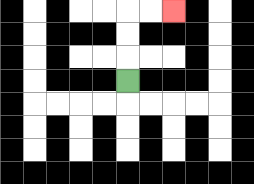{'start': '[5, 3]', 'end': '[7, 0]', 'path_directions': 'U,U,U,R,R', 'path_coordinates': '[[5, 3], [5, 2], [5, 1], [5, 0], [6, 0], [7, 0]]'}